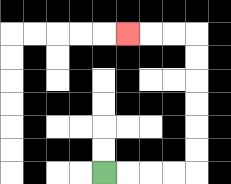{'start': '[4, 7]', 'end': '[5, 1]', 'path_directions': 'R,R,R,R,U,U,U,U,U,U,L,L,L', 'path_coordinates': '[[4, 7], [5, 7], [6, 7], [7, 7], [8, 7], [8, 6], [8, 5], [8, 4], [8, 3], [8, 2], [8, 1], [7, 1], [6, 1], [5, 1]]'}